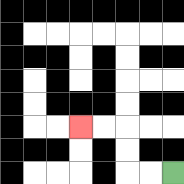{'start': '[7, 7]', 'end': '[3, 5]', 'path_directions': 'L,L,U,U,L,L', 'path_coordinates': '[[7, 7], [6, 7], [5, 7], [5, 6], [5, 5], [4, 5], [3, 5]]'}